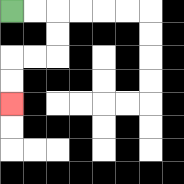{'start': '[0, 0]', 'end': '[0, 4]', 'path_directions': 'R,R,D,D,L,L,D,D', 'path_coordinates': '[[0, 0], [1, 0], [2, 0], [2, 1], [2, 2], [1, 2], [0, 2], [0, 3], [0, 4]]'}